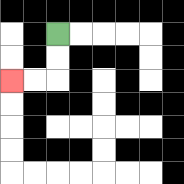{'start': '[2, 1]', 'end': '[0, 3]', 'path_directions': 'D,D,L,L', 'path_coordinates': '[[2, 1], [2, 2], [2, 3], [1, 3], [0, 3]]'}